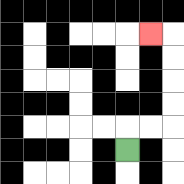{'start': '[5, 6]', 'end': '[6, 1]', 'path_directions': 'U,R,R,U,U,U,U,L', 'path_coordinates': '[[5, 6], [5, 5], [6, 5], [7, 5], [7, 4], [7, 3], [7, 2], [7, 1], [6, 1]]'}